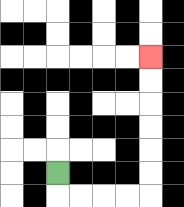{'start': '[2, 7]', 'end': '[6, 2]', 'path_directions': 'D,R,R,R,R,U,U,U,U,U,U', 'path_coordinates': '[[2, 7], [2, 8], [3, 8], [4, 8], [5, 8], [6, 8], [6, 7], [6, 6], [6, 5], [6, 4], [6, 3], [6, 2]]'}